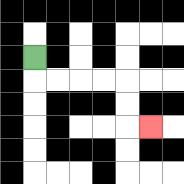{'start': '[1, 2]', 'end': '[6, 5]', 'path_directions': 'D,R,R,R,R,D,D,R', 'path_coordinates': '[[1, 2], [1, 3], [2, 3], [3, 3], [4, 3], [5, 3], [5, 4], [5, 5], [6, 5]]'}